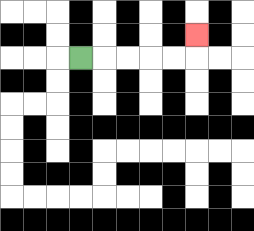{'start': '[3, 2]', 'end': '[8, 1]', 'path_directions': 'R,R,R,R,R,U', 'path_coordinates': '[[3, 2], [4, 2], [5, 2], [6, 2], [7, 2], [8, 2], [8, 1]]'}